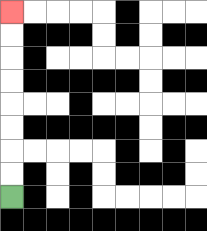{'start': '[0, 8]', 'end': '[0, 0]', 'path_directions': 'U,U,U,U,U,U,U,U', 'path_coordinates': '[[0, 8], [0, 7], [0, 6], [0, 5], [0, 4], [0, 3], [0, 2], [0, 1], [0, 0]]'}